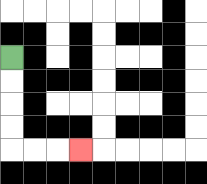{'start': '[0, 2]', 'end': '[3, 6]', 'path_directions': 'D,D,D,D,R,R,R', 'path_coordinates': '[[0, 2], [0, 3], [0, 4], [0, 5], [0, 6], [1, 6], [2, 6], [3, 6]]'}